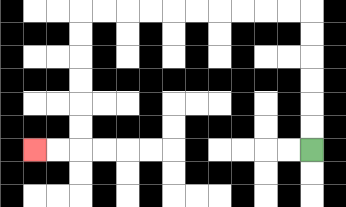{'start': '[13, 6]', 'end': '[1, 6]', 'path_directions': 'U,U,U,U,U,U,L,L,L,L,L,L,L,L,L,L,D,D,D,D,D,D,L,L', 'path_coordinates': '[[13, 6], [13, 5], [13, 4], [13, 3], [13, 2], [13, 1], [13, 0], [12, 0], [11, 0], [10, 0], [9, 0], [8, 0], [7, 0], [6, 0], [5, 0], [4, 0], [3, 0], [3, 1], [3, 2], [3, 3], [3, 4], [3, 5], [3, 6], [2, 6], [1, 6]]'}